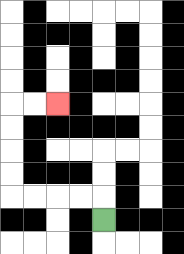{'start': '[4, 9]', 'end': '[2, 4]', 'path_directions': 'U,L,L,L,L,U,U,U,U,R,R', 'path_coordinates': '[[4, 9], [4, 8], [3, 8], [2, 8], [1, 8], [0, 8], [0, 7], [0, 6], [0, 5], [0, 4], [1, 4], [2, 4]]'}